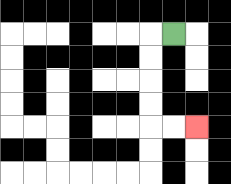{'start': '[7, 1]', 'end': '[8, 5]', 'path_directions': 'L,D,D,D,D,R,R', 'path_coordinates': '[[7, 1], [6, 1], [6, 2], [6, 3], [6, 4], [6, 5], [7, 5], [8, 5]]'}